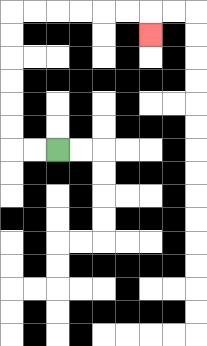{'start': '[2, 6]', 'end': '[6, 1]', 'path_directions': 'L,L,U,U,U,U,U,U,R,R,R,R,R,R,D', 'path_coordinates': '[[2, 6], [1, 6], [0, 6], [0, 5], [0, 4], [0, 3], [0, 2], [0, 1], [0, 0], [1, 0], [2, 0], [3, 0], [4, 0], [5, 0], [6, 0], [6, 1]]'}